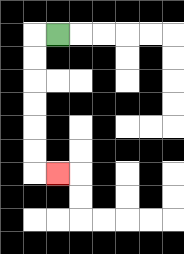{'start': '[2, 1]', 'end': '[2, 7]', 'path_directions': 'L,D,D,D,D,D,D,R', 'path_coordinates': '[[2, 1], [1, 1], [1, 2], [1, 3], [1, 4], [1, 5], [1, 6], [1, 7], [2, 7]]'}